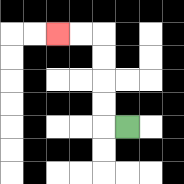{'start': '[5, 5]', 'end': '[2, 1]', 'path_directions': 'L,U,U,U,U,L,L', 'path_coordinates': '[[5, 5], [4, 5], [4, 4], [4, 3], [4, 2], [4, 1], [3, 1], [2, 1]]'}